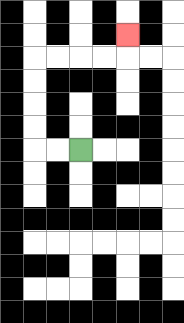{'start': '[3, 6]', 'end': '[5, 1]', 'path_directions': 'L,L,U,U,U,U,R,R,R,R,U', 'path_coordinates': '[[3, 6], [2, 6], [1, 6], [1, 5], [1, 4], [1, 3], [1, 2], [2, 2], [3, 2], [4, 2], [5, 2], [5, 1]]'}